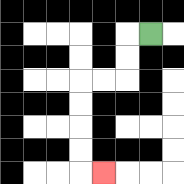{'start': '[6, 1]', 'end': '[4, 7]', 'path_directions': 'L,D,D,L,L,D,D,D,D,R', 'path_coordinates': '[[6, 1], [5, 1], [5, 2], [5, 3], [4, 3], [3, 3], [3, 4], [3, 5], [3, 6], [3, 7], [4, 7]]'}